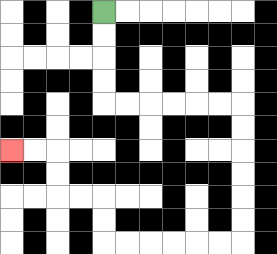{'start': '[4, 0]', 'end': '[0, 6]', 'path_directions': 'D,D,D,D,R,R,R,R,R,R,D,D,D,D,D,D,L,L,L,L,L,L,U,U,L,L,U,U,L,L', 'path_coordinates': '[[4, 0], [4, 1], [4, 2], [4, 3], [4, 4], [5, 4], [6, 4], [7, 4], [8, 4], [9, 4], [10, 4], [10, 5], [10, 6], [10, 7], [10, 8], [10, 9], [10, 10], [9, 10], [8, 10], [7, 10], [6, 10], [5, 10], [4, 10], [4, 9], [4, 8], [3, 8], [2, 8], [2, 7], [2, 6], [1, 6], [0, 6]]'}